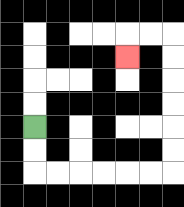{'start': '[1, 5]', 'end': '[5, 2]', 'path_directions': 'D,D,R,R,R,R,R,R,U,U,U,U,U,U,L,L,D', 'path_coordinates': '[[1, 5], [1, 6], [1, 7], [2, 7], [3, 7], [4, 7], [5, 7], [6, 7], [7, 7], [7, 6], [7, 5], [7, 4], [7, 3], [7, 2], [7, 1], [6, 1], [5, 1], [5, 2]]'}